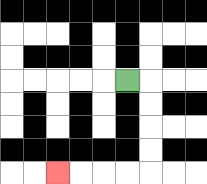{'start': '[5, 3]', 'end': '[2, 7]', 'path_directions': 'R,D,D,D,D,L,L,L,L', 'path_coordinates': '[[5, 3], [6, 3], [6, 4], [6, 5], [6, 6], [6, 7], [5, 7], [4, 7], [3, 7], [2, 7]]'}